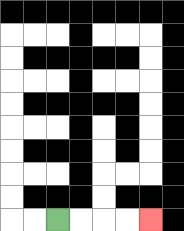{'start': '[2, 9]', 'end': '[6, 9]', 'path_directions': 'R,R,R,R', 'path_coordinates': '[[2, 9], [3, 9], [4, 9], [5, 9], [6, 9]]'}